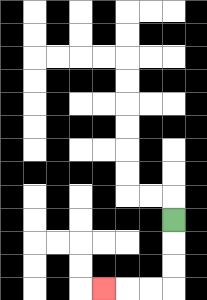{'start': '[7, 9]', 'end': '[4, 12]', 'path_directions': 'D,D,D,L,L,L', 'path_coordinates': '[[7, 9], [7, 10], [7, 11], [7, 12], [6, 12], [5, 12], [4, 12]]'}